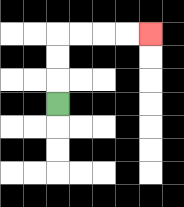{'start': '[2, 4]', 'end': '[6, 1]', 'path_directions': 'U,U,U,R,R,R,R', 'path_coordinates': '[[2, 4], [2, 3], [2, 2], [2, 1], [3, 1], [4, 1], [5, 1], [6, 1]]'}